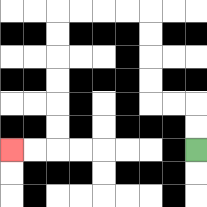{'start': '[8, 6]', 'end': '[0, 6]', 'path_directions': 'U,U,L,L,U,U,U,U,L,L,L,L,D,D,D,D,D,D,L,L', 'path_coordinates': '[[8, 6], [8, 5], [8, 4], [7, 4], [6, 4], [6, 3], [6, 2], [6, 1], [6, 0], [5, 0], [4, 0], [3, 0], [2, 0], [2, 1], [2, 2], [2, 3], [2, 4], [2, 5], [2, 6], [1, 6], [0, 6]]'}